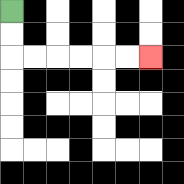{'start': '[0, 0]', 'end': '[6, 2]', 'path_directions': 'D,D,R,R,R,R,R,R', 'path_coordinates': '[[0, 0], [0, 1], [0, 2], [1, 2], [2, 2], [3, 2], [4, 2], [5, 2], [6, 2]]'}